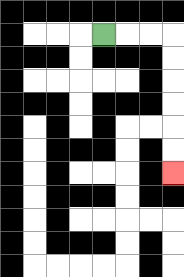{'start': '[4, 1]', 'end': '[7, 7]', 'path_directions': 'R,R,R,D,D,D,D,D,D', 'path_coordinates': '[[4, 1], [5, 1], [6, 1], [7, 1], [7, 2], [7, 3], [7, 4], [7, 5], [7, 6], [7, 7]]'}